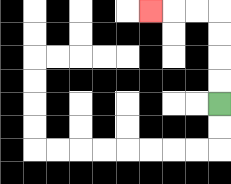{'start': '[9, 4]', 'end': '[6, 0]', 'path_directions': 'U,U,U,U,L,L,L', 'path_coordinates': '[[9, 4], [9, 3], [9, 2], [9, 1], [9, 0], [8, 0], [7, 0], [6, 0]]'}